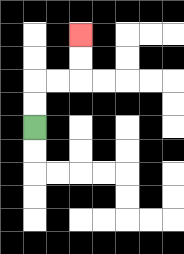{'start': '[1, 5]', 'end': '[3, 1]', 'path_directions': 'U,U,R,R,U,U', 'path_coordinates': '[[1, 5], [1, 4], [1, 3], [2, 3], [3, 3], [3, 2], [3, 1]]'}